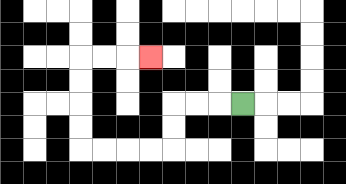{'start': '[10, 4]', 'end': '[6, 2]', 'path_directions': 'L,L,L,D,D,L,L,L,L,U,U,U,U,R,R,R', 'path_coordinates': '[[10, 4], [9, 4], [8, 4], [7, 4], [7, 5], [7, 6], [6, 6], [5, 6], [4, 6], [3, 6], [3, 5], [3, 4], [3, 3], [3, 2], [4, 2], [5, 2], [6, 2]]'}